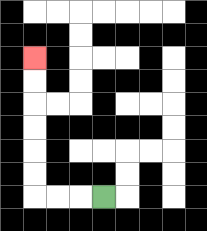{'start': '[4, 8]', 'end': '[1, 2]', 'path_directions': 'L,L,L,U,U,U,U,U,U', 'path_coordinates': '[[4, 8], [3, 8], [2, 8], [1, 8], [1, 7], [1, 6], [1, 5], [1, 4], [1, 3], [1, 2]]'}